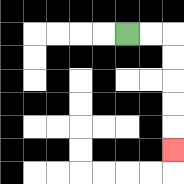{'start': '[5, 1]', 'end': '[7, 6]', 'path_directions': 'R,R,D,D,D,D,D', 'path_coordinates': '[[5, 1], [6, 1], [7, 1], [7, 2], [7, 3], [7, 4], [7, 5], [7, 6]]'}